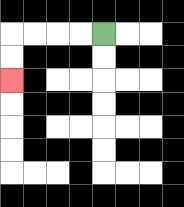{'start': '[4, 1]', 'end': '[0, 3]', 'path_directions': 'L,L,L,L,D,D', 'path_coordinates': '[[4, 1], [3, 1], [2, 1], [1, 1], [0, 1], [0, 2], [0, 3]]'}